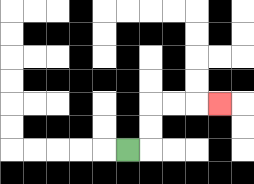{'start': '[5, 6]', 'end': '[9, 4]', 'path_directions': 'R,U,U,R,R,R', 'path_coordinates': '[[5, 6], [6, 6], [6, 5], [6, 4], [7, 4], [8, 4], [9, 4]]'}